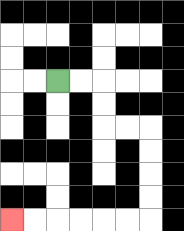{'start': '[2, 3]', 'end': '[0, 9]', 'path_directions': 'R,R,D,D,R,R,D,D,D,D,L,L,L,L,L,L', 'path_coordinates': '[[2, 3], [3, 3], [4, 3], [4, 4], [4, 5], [5, 5], [6, 5], [6, 6], [6, 7], [6, 8], [6, 9], [5, 9], [4, 9], [3, 9], [2, 9], [1, 9], [0, 9]]'}